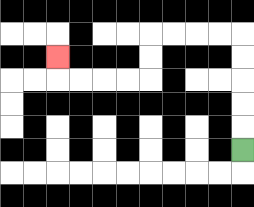{'start': '[10, 6]', 'end': '[2, 2]', 'path_directions': 'U,U,U,U,U,L,L,L,L,D,D,L,L,L,L,U', 'path_coordinates': '[[10, 6], [10, 5], [10, 4], [10, 3], [10, 2], [10, 1], [9, 1], [8, 1], [7, 1], [6, 1], [6, 2], [6, 3], [5, 3], [4, 3], [3, 3], [2, 3], [2, 2]]'}